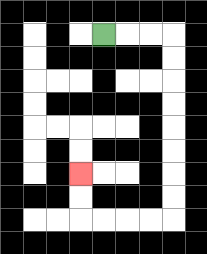{'start': '[4, 1]', 'end': '[3, 7]', 'path_directions': 'R,R,R,D,D,D,D,D,D,D,D,L,L,L,L,U,U', 'path_coordinates': '[[4, 1], [5, 1], [6, 1], [7, 1], [7, 2], [7, 3], [7, 4], [7, 5], [7, 6], [7, 7], [7, 8], [7, 9], [6, 9], [5, 9], [4, 9], [3, 9], [3, 8], [3, 7]]'}